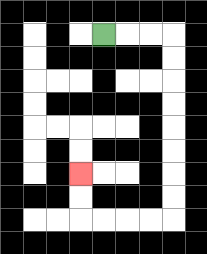{'start': '[4, 1]', 'end': '[3, 7]', 'path_directions': 'R,R,R,D,D,D,D,D,D,D,D,L,L,L,L,U,U', 'path_coordinates': '[[4, 1], [5, 1], [6, 1], [7, 1], [7, 2], [7, 3], [7, 4], [7, 5], [7, 6], [7, 7], [7, 8], [7, 9], [6, 9], [5, 9], [4, 9], [3, 9], [3, 8], [3, 7]]'}